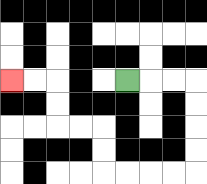{'start': '[5, 3]', 'end': '[0, 3]', 'path_directions': 'R,R,R,D,D,D,D,L,L,L,L,U,U,L,L,U,U,L,L', 'path_coordinates': '[[5, 3], [6, 3], [7, 3], [8, 3], [8, 4], [8, 5], [8, 6], [8, 7], [7, 7], [6, 7], [5, 7], [4, 7], [4, 6], [4, 5], [3, 5], [2, 5], [2, 4], [2, 3], [1, 3], [0, 3]]'}